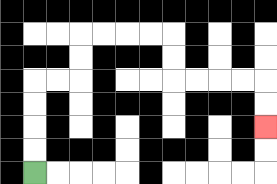{'start': '[1, 7]', 'end': '[11, 5]', 'path_directions': 'U,U,U,U,R,R,U,U,R,R,R,R,D,D,R,R,R,R,D,D', 'path_coordinates': '[[1, 7], [1, 6], [1, 5], [1, 4], [1, 3], [2, 3], [3, 3], [3, 2], [3, 1], [4, 1], [5, 1], [6, 1], [7, 1], [7, 2], [7, 3], [8, 3], [9, 3], [10, 3], [11, 3], [11, 4], [11, 5]]'}